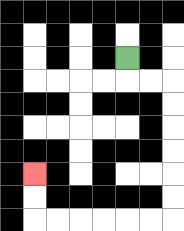{'start': '[5, 2]', 'end': '[1, 7]', 'path_directions': 'D,R,R,D,D,D,D,D,D,L,L,L,L,L,L,U,U', 'path_coordinates': '[[5, 2], [5, 3], [6, 3], [7, 3], [7, 4], [7, 5], [7, 6], [7, 7], [7, 8], [7, 9], [6, 9], [5, 9], [4, 9], [3, 9], [2, 9], [1, 9], [1, 8], [1, 7]]'}